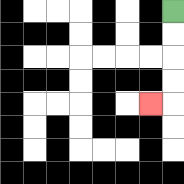{'start': '[7, 0]', 'end': '[6, 4]', 'path_directions': 'D,D,D,D,L', 'path_coordinates': '[[7, 0], [7, 1], [7, 2], [7, 3], [7, 4], [6, 4]]'}